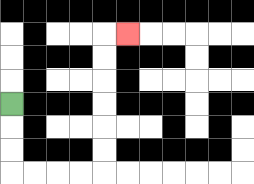{'start': '[0, 4]', 'end': '[5, 1]', 'path_directions': 'D,D,D,R,R,R,R,U,U,U,U,U,U,R', 'path_coordinates': '[[0, 4], [0, 5], [0, 6], [0, 7], [1, 7], [2, 7], [3, 7], [4, 7], [4, 6], [4, 5], [4, 4], [4, 3], [4, 2], [4, 1], [5, 1]]'}